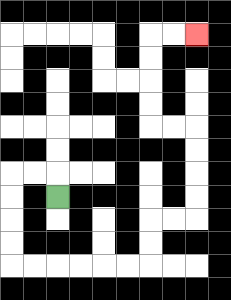{'start': '[2, 8]', 'end': '[8, 1]', 'path_directions': 'U,L,L,D,D,D,D,R,R,R,R,R,R,U,U,R,R,U,U,U,U,L,L,U,U,U,U,R,R', 'path_coordinates': '[[2, 8], [2, 7], [1, 7], [0, 7], [0, 8], [0, 9], [0, 10], [0, 11], [1, 11], [2, 11], [3, 11], [4, 11], [5, 11], [6, 11], [6, 10], [6, 9], [7, 9], [8, 9], [8, 8], [8, 7], [8, 6], [8, 5], [7, 5], [6, 5], [6, 4], [6, 3], [6, 2], [6, 1], [7, 1], [8, 1]]'}